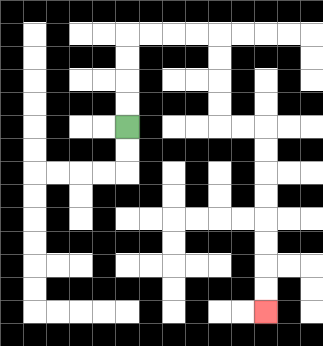{'start': '[5, 5]', 'end': '[11, 13]', 'path_directions': 'U,U,U,U,R,R,R,R,D,D,D,D,R,R,D,D,D,D,D,D,D,D', 'path_coordinates': '[[5, 5], [5, 4], [5, 3], [5, 2], [5, 1], [6, 1], [7, 1], [8, 1], [9, 1], [9, 2], [9, 3], [9, 4], [9, 5], [10, 5], [11, 5], [11, 6], [11, 7], [11, 8], [11, 9], [11, 10], [11, 11], [11, 12], [11, 13]]'}